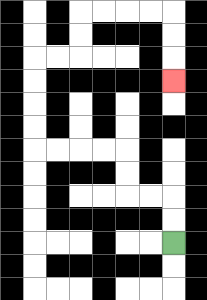{'start': '[7, 10]', 'end': '[7, 3]', 'path_directions': 'U,U,L,L,U,U,L,L,L,L,U,U,U,U,R,R,U,U,R,R,R,R,D,D,D', 'path_coordinates': '[[7, 10], [7, 9], [7, 8], [6, 8], [5, 8], [5, 7], [5, 6], [4, 6], [3, 6], [2, 6], [1, 6], [1, 5], [1, 4], [1, 3], [1, 2], [2, 2], [3, 2], [3, 1], [3, 0], [4, 0], [5, 0], [6, 0], [7, 0], [7, 1], [7, 2], [7, 3]]'}